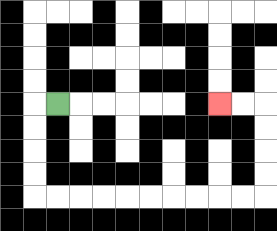{'start': '[2, 4]', 'end': '[9, 4]', 'path_directions': 'L,D,D,D,D,R,R,R,R,R,R,R,R,R,R,U,U,U,U,L,L', 'path_coordinates': '[[2, 4], [1, 4], [1, 5], [1, 6], [1, 7], [1, 8], [2, 8], [3, 8], [4, 8], [5, 8], [6, 8], [7, 8], [8, 8], [9, 8], [10, 8], [11, 8], [11, 7], [11, 6], [11, 5], [11, 4], [10, 4], [9, 4]]'}